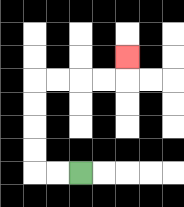{'start': '[3, 7]', 'end': '[5, 2]', 'path_directions': 'L,L,U,U,U,U,R,R,R,R,U', 'path_coordinates': '[[3, 7], [2, 7], [1, 7], [1, 6], [1, 5], [1, 4], [1, 3], [2, 3], [3, 3], [4, 3], [5, 3], [5, 2]]'}